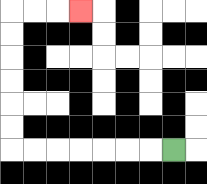{'start': '[7, 6]', 'end': '[3, 0]', 'path_directions': 'L,L,L,L,L,L,L,U,U,U,U,U,U,R,R,R', 'path_coordinates': '[[7, 6], [6, 6], [5, 6], [4, 6], [3, 6], [2, 6], [1, 6], [0, 6], [0, 5], [0, 4], [0, 3], [0, 2], [0, 1], [0, 0], [1, 0], [2, 0], [3, 0]]'}